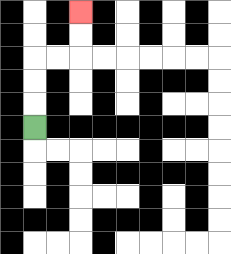{'start': '[1, 5]', 'end': '[3, 0]', 'path_directions': 'U,U,U,R,R,U,U', 'path_coordinates': '[[1, 5], [1, 4], [1, 3], [1, 2], [2, 2], [3, 2], [3, 1], [3, 0]]'}